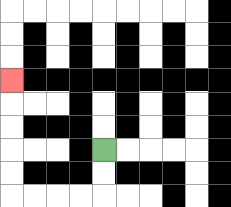{'start': '[4, 6]', 'end': '[0, 3]', 'path_directions': 'D,D,L,L,L,L,U,U,U,U,U', 'path_coordinates': '[[4, 6], [4, 7], [4, 8], [3, 8], [2, 8], [1, 8], [0, 8], [0, 7], [0, 6], [0, 5], [0, 4], [0, 3]]'}